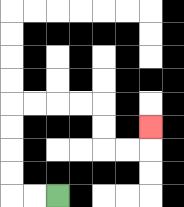{'start': '[2, 8]', 'end': '[6, 5]', 'path_directions': 'L,L,U,U,U,U,R,R,R,R,D,D,R,R,U', 'path_coordinates': '[[2, 8], [1, 8], [0, 8], [0, 7], [0, 6], [0, 5], [0, 4], [1, 4], [2, 4], [3, 4], [4, 4], [4, 5], [4, 6], [5, 6], [6, 6], [6, 5]]'}